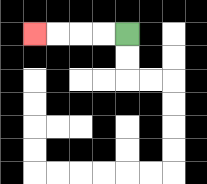{'start': '[5, 1]', 'end': '[1, 1]', 'path_directions': 'L,L,L,L', 'path_coordinates': '[[5, 1], [4, 1], [3, 1], [2, 1], [1, 1]]'}